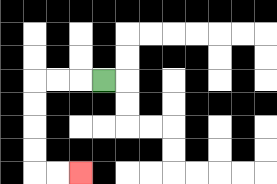{'start': '[4, 3]', 'end': '[3, 7]', 'path_directions': 'L,L,L,D,D,D,D,R,R', 'path_coordinates': '[[4, 3], [3, 3], [2, 3], [1, 3], [1, 4], [1, 5], [1, 6], [1, 7], [2, 7], [3, 7]]'}